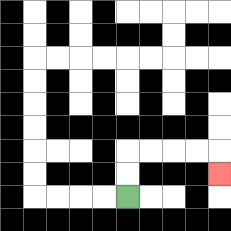{'start': '[5, 8]', 'end': '[9, 7]', 'path_directions': 'U,U,R,R,R,R,D', 'path_coordinates': '[[5, 8], [5, 7], [5, 6], [6, 6], [7, 6], [8, 6], [9, 6], [9, 7]]'}